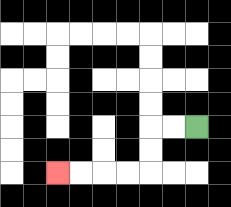{'start': '[8, 5]', 'end': '[2, 7]', 'path_directions': 'L,L,D,D,L,L,L,L', 'path_coordinates': '[[8, 5], [7, 5], [6, 5], [6, 6], [6, 7], [5, 7], [4, 7], [3, 7], [2, 7]]'}